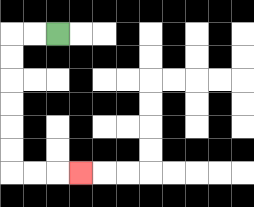{'start': '[2, 1]', 'end': '[3, 7]', 'path_directions': 'L,L,D,D,D,D,D,D,R,R,R', 'path_coordinates': '[[2, 1], [1, 1], [0, 1], [0, 2], [0, 3], [0, 4], [0, 5], [0, 6], [0, 7], [1, 7], [2, 7], [3, 7]]'}